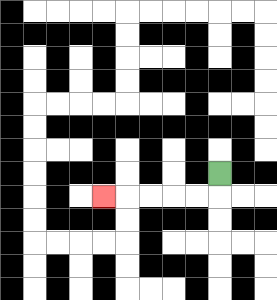{'start': '[9, 7]', 'end': '[4, 8]', 'path_directions': 'D,L,L,L,L,L', 'path_coordinates': '[[9, 7], [9, 8], [8, 8], [7, 8], [6, 8], [5, 8], [4, 8]]'}